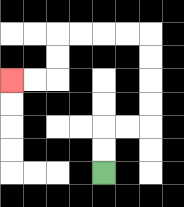{'start': '[4, 7]', 'end': '[0, 3]', 'path_directions': 'U,U,R,R,U,U,U,U,L,L,L,L,D,D,L,L', 'path_coordinates': '[[4, 7], [4, 6], [4, 5], [5, 5], [6, 5], [6, 4], [6, 3], [6, 2], [6, 1], [5, 1], [4, 1], [3, 1], [2, 1], [2, 2], [2, 3], [1, 3], [0, 3]]'}